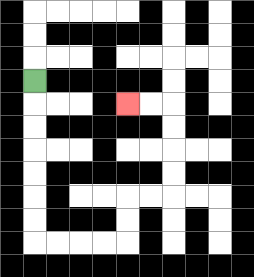{'start': '[1, 3]', 'end': '[5, 4]', 'path_directions': 'D,D,D,D,D,D,D,R,R,R,R,U,U,R,R,U,U,U,U,L,L', 'path_coordinates': '[[1, 3], [1, 4], [1, 5], [1, 6], [1, 7], [1, 8], [1, 9], [1, 10], [2, 10], [3, 10], [4, 10], [5, 10], [5, 9], [5, 8], [6, 8], [7, 8], [7, 7], [7, 6], [7, 5], [7, 4], [6, 4], [5, 4]]'}